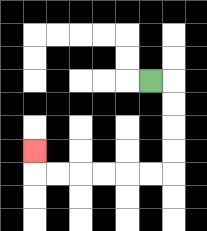{'start': '[6, 3]', 'end': '[1, 6]', 'path_directions': 'R,D,D,D,D,L,L,L,L,L,L,U', 'path_coordinates': '[[6, 3], [7, 3], [7, 4], [7, 5], [7, 6], [7, 7], [6, 7], [5, 7], [4, 7], [3, 7], [2, 7], [1, 7], [1, 6]]'}